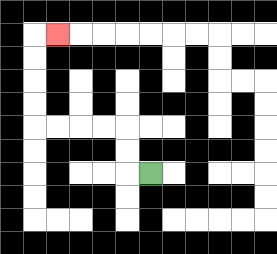{'start': '[6, 7]', 'end': '[2, 1]', 'path_directions': 'L,U,U,L,L,L,L,U,U,U,U,R', 'path_coordinates': '[[6, 7], [5, 7], [5, 6], [5, 5], [4, 5], [3, 5], [2, 5], [1, 5], [1, 4], [1, 3], [1, 2], [1, 1], [2, 1]]'}